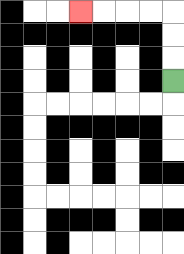{'start': '[7, 3]', 'end': '[3, 0]', 'path_directions': 'U,U,U,L,L,L,L', 'path_coordinates': '[[7, 3], [7, 2], [7, 1], [7, 0], [6, 0], [5, 0], [4, 0], [3, 0]]'}